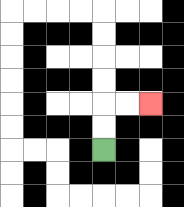{'start': '[4, 6]', 'end': '[6, 4]', 'path_directions': 'U,U,R,R', 'path_coordinates': '[[4, 6], [4, 5], [4, 4], [5, 4], [6, 4]]'}